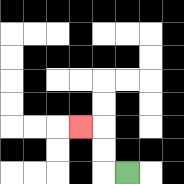{'start': '[5, 7]', 'end': '[3, 5]', 'path_directions': 'L,U,U,L', 'path_coordinates': '[[5, 7], [4, 7], [4, 6], [4, 5], [3, 5]]'}